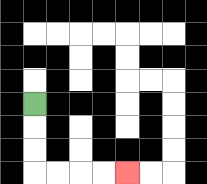{'start': '[1, 4]', 'end': '[5, 7]', 'path_directions': 'D,D,D,R,R,R,R', 'path_coordinates': '[[1, 4], [1, 5], [1, 6], [1, 7], [2, 7], [3, 7], [4, 7], [5, 7]]'}